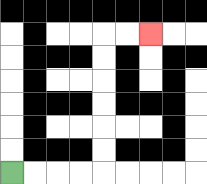{'start': '[0, 7]', 'end': '[6, 1]', 'path_directions': 'R,R,R,R,U,U,U,U,U,U,R,R', 'path_coordinates': '[[0, 7], [1, 7], [2, 7], [3, 7], [4, 7], [4, 6], [4, 5], [4, 4], [4, 3], [4, 2], [4, 1], [5, 1], [6, 1]]'}